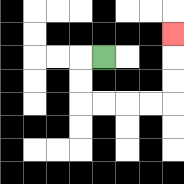{'start': '[4, 2]', 'end': '[7, 1]', 'path_directions': 'L,D,D,R,R,R,R,U,U,U', 'path_coordinates': '[[4, 2], [3, 2], [3, 3], [3, 4], [4, 4], [5, 4], [6, 4], [7, 4], [7, 3], [7, 2], [7, 1]]'}